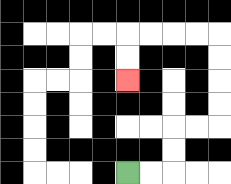{'start': '[5, 7]', 'end': '[5, 3]', 'path_directions': 'R,R,U,U,R,R,U,U,U,U,L,L,L,L,D,D', 'path_coordinates': '[[5, 7], [6, 7], [7, 7], [7, 6], [7, 5], [8, 5], [9, 5], [9, 4], [9, 3], [9, 2], [9, 1], [8, 1], [7, 1], [6, 1], [5, 1], [5, 2], [5, 3]]'}